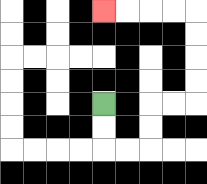{'start': '[4, 4]', 'end': '[4, 0]', 'path_directions': 'D,D,R,R,U,U,R,R,U,U,U,U,L,L,L,L', 'path_coordinates': '[[4, 4], [4, 5], [4, 6], [5, 6], [6, 6], [6, 5], [6, 4], [7, 4], [8, 4], [8, 3], [8, 2], [8, 1], [8, 0], [7, 0], [6, 0], [5, 0], [4, 0]]'}